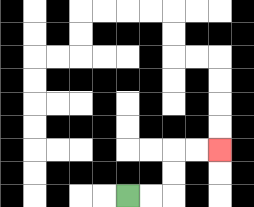{'start': '[5, 8]', 'end': '[9, 6]', 'path_directions': 'R,R,U,U,R,R', 'path_coordinates': '[[5, 8], [6, 8], [7, 8], [7, 7], [7, 6], [8, 6], [9, 6]]'}